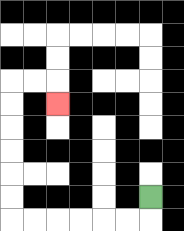{'start': '[6, 8]', 'end': '[2, 4]', 'path_directions': 'D,L,L,L,L,L,L,U,U,U,U,U,U,R,R,D', 'path_coordinates': '[[6, 8], [6, 9], [5, 9], [4, 9], [3, 9], [2, 9], [1, 9], [0, 9], [0, 8], [0, 7], [0, 6], [0, 5], [0, 4], [0, 3], [1, 3], [2, 3], [2, 4]]'}